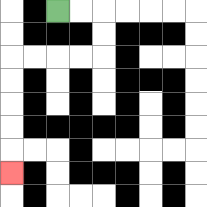{'start': '[2, 0]', 'end': '[0, 7]', 'path_directions': 'R,R,D,D,L,L,L,L,D,D,D,D,D', 'path_coordinates': '[[2, 0], [3, 0], [4, 0], [4, 1], [4, 2], [3, 2], [2, 2], [1, 2], [0, 2], [0, 3], [0, 4], [0, 5], [0, 6], [0, 7]]'}